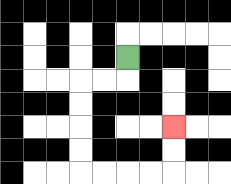{'start': '[5, 2]', 'end': '[7, 5]', 'path_directions': 'D,L,L,D,D,D,D,R,R,R,R,U,U', 'path_coordinates': '[[5, 2], [5, 3], [4, 3], [3, 3], [3, 4], [3, 5], [3, 6], [3, 7], [4, 7], [5, 7], [6, 7], [7, 7], [7, 6], [7, 5]]'}